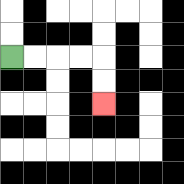{'start': '[0, 2]', 'end': '[4, 4]', 'path_directions': 'R,R,R,R,D,D', 'path_coordinates': '[[0, 2], [1, 2], [2, 2], [3, 2], [4, 2], [4, 3], [4, 4]]'}